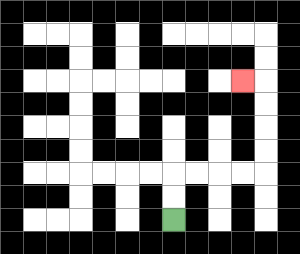{'start': '[7, 9]', 'end': '[10, 3]', 'path_directions': 'U,U,R,R,R,R,U,U,U,U,L', 'path_coordinates': '[[7, 9], [7, 8], [7, 7], [8, 7], [9, 7], [10, 7], [11, 7], [11, 6], [11, 5], [11, 4], [11, 3], [10, 3]]'}